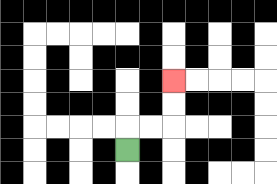{'start': '[5, 6]', 'end': '[7, 3]', 'path_directions': 'U,R,R,U,U', 'path_coordinates': '[[5, 6], [5, 5], [6, 5], [7, 5], [7, 4], [7, 3]]'}